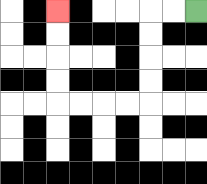{'start': '[8, 0]', 'end': '[2, 0]', 'path_directions': 'L,L,D,D,D,D,L,L,L,L,U,U,U,U', 'path_coordinates': '[[8, 0], [7, 0], [6, 0], [6, 1], [6, 2], [6, 3], [6, 4], [5, 4], [4, 4], [3, 4], [2, 4], [2, 3], [2, 2], [2, 1], [2, 0]]'}